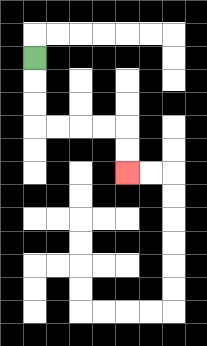{'start': '[1, 2]', 'end': '[5, 7]', 'path_directions': 'D,D,D,R,R,R,R,D,D', 'path_coordinates': '[[1, 2], [1, 3], [1, 4], [1, 5], [2, 5], [3, 5], [4, 5], [5, 5], [5, 6], [5, 7]]'}